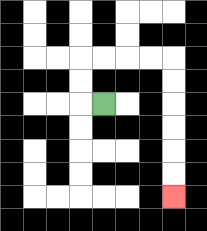{'start': '[4, 4]', 'end': '[7, 8]', 'path_directions': 'L,U,U,R,R,R,R,D,D,D,D,D,D', 'path_coordinates': '[[4, 4], [3, 4], [3, 3], [3, 2], [4, 2], [5, 2], [6, 2], [7, 2], [7, 3], [7, 4], [7, 5], [7, 6], [7, 7], [7, 8]]'}